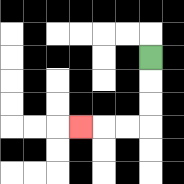{'start': '[6, 2]', 'end': '[3, 5]', 'path_directions': 'D,D,D,L,L,L', 'path_coordinates': '[[6, 2], [6, 3], [6, 4], [6, 5], [5, 5], [4, 5], [3, 5]]'}